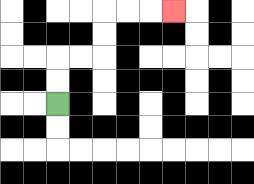{'start': '[2, 4]', 'end': '[7, 0]', 'path_directions': 'U,U,R,R,U,U,R,R,R', 'path_coordinates': '[[2, 4], [2, 3], [2, 2], [3, 2], [4, 2], [4, 1], [4, 0], [5, 0], [6, 0], [7, 0]]'}